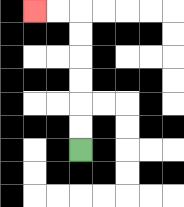{'start': '[3, 6]', 'end': '[1, 0]', 'path_directions': 'U,U,U,U,U,U,L,L', 'path_coordinates': '[[3, 6], [3, 5], [3, 4], [3, 3], [3, 2], [3, 1], [3, 0], [2, 0], [1, 0]]'}